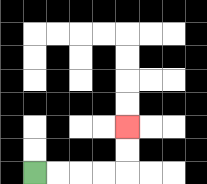{'start': '[1, 7]', 'end': '[5, 5]', 'path_directions': 'R,R,R,R,U,U', 'path_coordinates': '[[1, 7], [2, 7], [3, 7], [4, 7], [5, 7], [5, 6], [5, 5]]'}